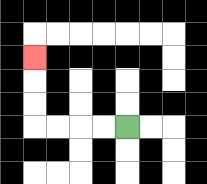{'start': '[5, 5]', 'end': '[1, 2]', 'path_directions': 'L,L,L,L,U,U,U', 'path_coordinates': '[[5, 5], [4, 5], [3, 5], [2, 5], [1, 5], [1, 4], [1, 3], [1, 2]]'}